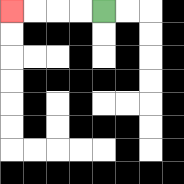{'start': '[4, 0]', 'end': '[0, 0]', 'path_directions': 'L,L,L,L', 'path_coordinates': '[[4, 0], [3, 0], [2, 0], [1, 0], [0, 0]]'}